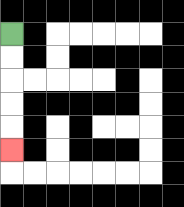{'start': '[0, 1]', 'end': '[0, 6]', 'path_directions': 'D,D,D,D,D', 'path_coordinates': '[[0, 1], [0, 2], [0, 3], [0, 4], [0, 5], [0, 6]]'}